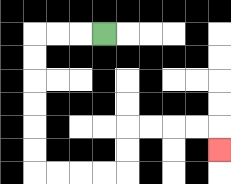{'start': '[4, 1]', 'end': '[9, 6]', 'path_directions': 'L,L,L,D,D,D,D,D,D,R,R,R,R,U,U,R,R,R,R,D', 'path_coordinates': '[[4, 1], [3, 1], [2, 1], [1, 1], [1, 2], [1, 3], [1, 4], [1, 5], [1, 6], [1, 7], [2, 7], [3, 7], [4, 7], [5, 7], [5, 6], [5, 5], [6, 5], [7, 5], [8, 5], [9, 5], [9, 6]]'}